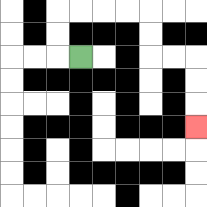{'start': '[3, 2]', 'end': '[8, 5]', 'path_directions': 'L,U,U,R,R,R,R,D,D,R,R,D,D,D', 'path_coordinates': '[[3, 2], [2, 2], [2, 1], [2, 0], [3, 0], [4, 0], [5, 0], [6, 0], [6, 1], [6, 2], [7, 2], [8, 2], [8, 3], [8, 4], [8, 5]]'}